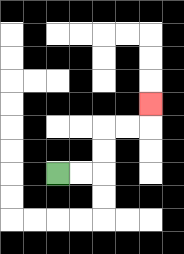{'start': '[2, 7]', 'end': '[6, 4]', 'path_directions': 'R,R,U,U,R,R,U', 'path_coordinates': '[[2, 7], [3, 7], [4, 7], [4, 6], [4, 5], [5, 5], [6, 5], [6, 4]]'}